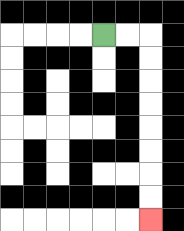{'start': '[4, 1]', 'end': '[6, 9]', 'path_directions': 'R,R,D,D,D,D,D,D,D,D', 'path_coordinates': '[[4, 1], [5, 1], [6, 1], [6, 2], [6, 3], [6, 4], [6, 5], [6, 6], [6, 7], [6, 8], [6, 9]]'}